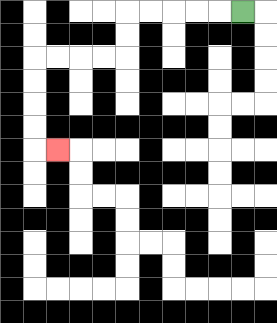{'start': '[10, 0]', 'end': '[2, 6]', 'path_directions': 'L,L,L,L,L,D,D,L,L,L,L,D,D,D,D,R', 'path_coordinates': '[[10, 0], [9, 0], [8, 0], [7, 0], [6, 0], [5, 0], [5, 1], [5, 2], [4, 2], [3, 2], [2, 2], [1, 2], [1, 3], [1, 4], [1, 5], [1, 6], [2, 6]]'}